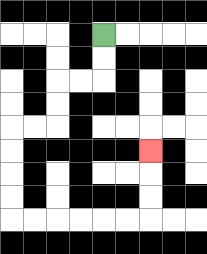{'start': '[4, 1]', 'end': '[6, 6]', 'path_directions': 'D,D,L,L,D,D,L,L,D,D,D,D,R,R,R,R,R,R,U,U,U', 'path_coordinates': '[[4, 1], [4, 2], [4, 3], [3, 3], [2, 3], [2, 4], [2, 5], [1, 5], [0, 5], [0, 6], [0, 7], [0, 8], [0, 9], [1, 9], [2, 9], [3, 9], [4, 9], [5, 9], [6, 9], [6, 8], [6, 7], [6, 6]]'}